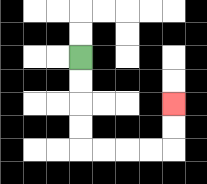{'start': '[3, 2]', 'end': '[7, 4]', 'path_directions': 'D,D,D,D,R,R,R,R,U,U', 'path_coordinates': '[[3, 2], [3, 3], [3, 4], [3, 5], [3, 6], [4, 6], [5, 6], [6, 6], [7, 6], [7, 5], [7, 4]]'}